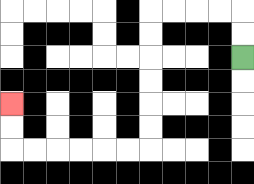{'start': '[10, 2]', 'end': '[0, 4]', 'path_directions': 'U,U,L,L,L,L,D,D,D,D,D,D,L,L,L,L,L,L,U,U', 'path_coordinates': '[[10, 2], [10, 1], [10, 0], [9, 0], [8, 0], [7, 0], [6, 0], [6, 1], [6, 2], [6, 3], [6, 4], [6, 5], [6, 6], [5, 6], [4, 6], [3, 6], [2, 6], [1, 6], [0, 6], [0, 5], [0, 4]]'}